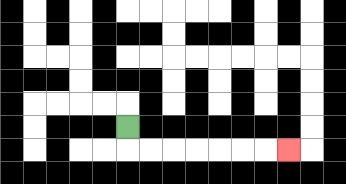{'start': '[5, 5]', 'end': '[12, 6]', 'path_directions': 'D,R,R,R,R,R,R,R', 'path_coordinates': '[[5, 5], [5, 6], [6, 6], [7, 6], [8, 6], [9, 6], [10, 6], [11, 6], [12, 6]]'}